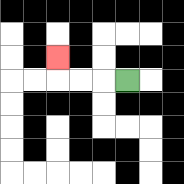{'start': '[5, 3]', 'end': '[2, 2]', 'path_directions': 'L,L,L,U', 'path_coordinates': '[[5, 3], [4, 3], [3, 3], [2, 3], [2, 2]]'}